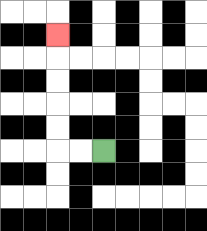{'start': '[4, 6]', 'end': '[2, 1]', 'path_directions': 'L,L,U,U,U,U,U', 'path_coordinates': '[[4, 6], [3, 6], [2, 6], [2, 5], [2, 4], [2, 3], [2, 2], [2, 1]]'}